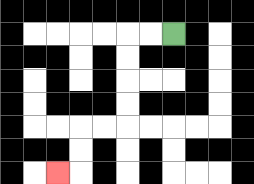{'start': '[7, 1]', 'end': '[2, 7]', 'path_directions': 'L,L,D,D,D,D,L,L,D,D,L', 'path_coordinates': '[[7, 1], [6, 1], [5, 1], [5, 2], [5, 3], [5, 4], [5, 5], [4, 5], [3, 5], [3, 6], [3, 7], [2, 7]]'}